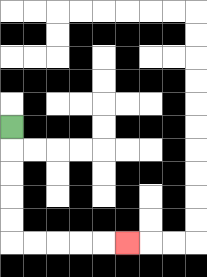{'start': '[0, 5]', 'end': '[5, 10]', 'path_directions': 'D,D,D,D,D,R,R,R,R,R', 'path_coordinates': '[[0, 5], [0, 6], [0, 7], [0, 8], [0, 9], [0, 10], [1, 10], [2, 10], [3, 10], [4, 10], [5, 10]]'}